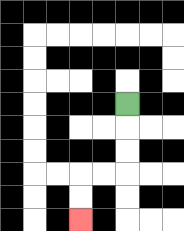{'start': '[5, 4]', 'end': '[3, 9]', 'path_directions': 'D,D,D,L,L,D,D', 'path_coordinates': '[[5, 4], [5, 5], [5, 6], [5, 7], [4, 7], [3, 7], [3, 8], [3, 9]]'}